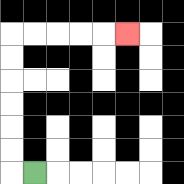{'start': '[1, 7]', 'end': '[5, 1]', 'path_directions': 'L,U,U,U,U,U,U,R,R,R,R,R', 'path_coordinates': '[[1, 7], [0, 7], [0, 6], [0, 5], [0, 4], [0, 3], [0, 2], [0, 1], [1, 1], [2, 1], [3, 1], [4, 1], [5, 1]]'}